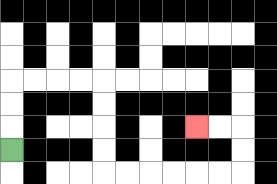{'start': '[0, 6]', 'end': '[8, 5]', 'path_directions': 'U,U,U,R,R,R,R,D,D,D,D,R,R,R,R,R,R,U,U,L,L', 'path_coordinates': '[[0, 6], [0, 5], [0, 4], [0, 3], [1, 3], [2, 3], [3, 3], [4, 3], [4, 4], [4, 5], [4, 6], [4, 7], [5, 7], [6, 7], [7, 7], [8, 7], [9, 7], [10, 7], [10, 6], [10, 5], [9, 5], [8, 5]]'}